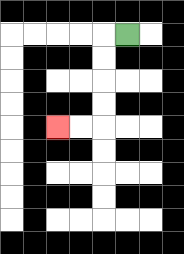{'start': '[5, 1]', 'end': '[2, 5]', 'path_directions': 'L,D,D,D,D,L,L', 'path_coordinates': '[[5, 1], [4, 1], [4, 2], [4, 3], [4, 4], [4, 5], [3, 5], [2, 5]]'}